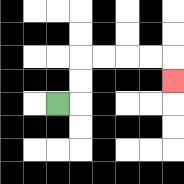{'start': '[2, 4]', 'end': '[7, 3]', 'path_directions': 'R,U,U,R,R,R,R,D', 'path_coordinates': '[[2, 4], [3, 4], [3, 3], [3, 2], [4, 2], [5, 2], [6, 2], [7, 2], [7, 3]]'}